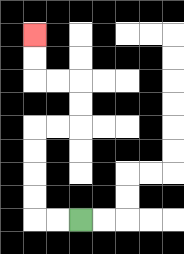{'start': '[3, 9]', 'end': '[1, 1]', 'path_directions': 'L,L,U,U,U,U,R,R,U,U,L,L,U,U', 'path_coordinates': '[[3, 9], [2, 9], [1, 9], [1, 8], [1, 7], [1, 6], [1, 5], [2, 5], [3, 5], [3, 4], [3, 3], [2, 3], [1, 3], [1, 2], [1, 1]]'}